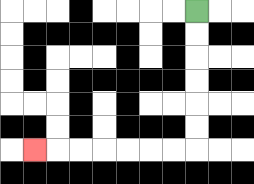{'start': '[8, 0]', 'end': '[1, 6]', 'path_directions': 'D,D,D,D,D,D,L,L,L,L,L,L,L', 'path_coordinates': '[[8, 0], [8, 1], [8, 2], [8, 3], [8, 4], [8, 5], [8, 6], [7, 6], [6, 6], [5, 6], [4, 6], [3, 6], [2, 6], [1, 6]]'}